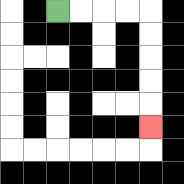{'start': '[2, 0]', 'end': '[6, 5]', 'path_directions': 'R,R,R,R,D,D,D,D,D', 'path_coordinates': '[[2, 0], [3, 0], [4, 0], [5, 0], [6, 0], [6, 1], [6, 2], [6, 3], [6, 4], [6, 5]]'}